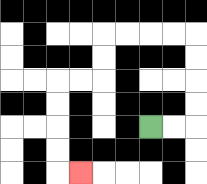{'start': '[6, 5]', 'end': '[3, 7]', 'path_directions': 'R,R,U,U,U,U,L,L,L,L,D,D,L,L,D,D,D,D,R', 'path_coordinates': '[[6, 5], [7, 5], [8, 5], [8, 4], [8, 3], [8, 2], [8, 1], [7, 1], [6, 1], [5, 1], [4, 1], [4, 2], [4, 3], [3, 3], [2, 3], [2, 4], [2, 5], [2, 6], [2, 7], [3, 7]]'}